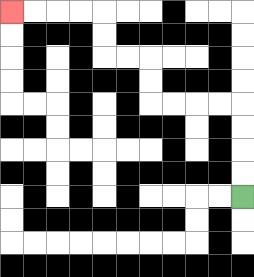{'start': '[10, 8]', 'end': '[0, 0]', 'path_directions': 'U,U,U,U,L,L,L,L,U,U,L,L,U,U,L,L,L,L', 'path_coordinates': '[[10, 8], [10, 7], [10, 6], [10, 5], [10, 4], [9, 4], [8, 4], [7, 4], [6, 4], [6, 3], [6, 2], [5, 2], [4, 2], [4, 1], [4, 0], [3, 0], [2, 0], [1, 0], [0, 0]]'}